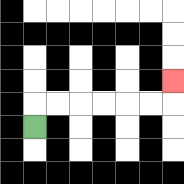{'start': '[1, 5]', 'end': '[7, 3]', 'path_directions': 'U,R,R,R,R,R,R,U', 'path_coordinates': '[[1, 5], [1, 4], [2, 4], [3, 4], [4, 4], [5, 4], [6, 4], [7, 4], [7, 3]]'}